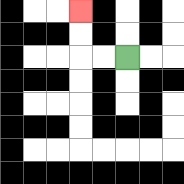{'start': '[5, 2]', 'end': '[3, 0]', 'path_directions': 'L,L,U,U', 'path_coordinates': '[[5, 2], [4, 2], [3, 2], [3, 1], [3, 0]]'}